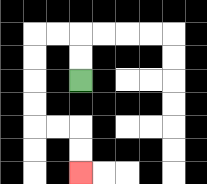{'start': '[3, 3]', 'end': '[3, 7]', 'path_directions': 'U,U,L,L,D,D,D,D,R,R,D,D', 'path_coordinates': '[[3, 3], [3, 2], [3, 1], [2, 1], [1, 1], [1, 2], [1, 3], [1, 4], [1, 5], [2, 5], [3, 5], [3, 6], [3, 7]]'}